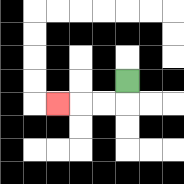{'start': '[5, 3]', 'end': '[2, 4]', 'path_directions': 'D,L,L,L', 'path_coordinates': '[[5, 3], [5, 4], [4, 4], [3, 4], [2, 4]]'}